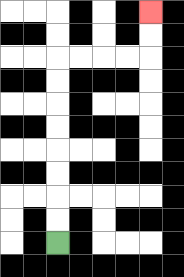{'start': '[2, 10]', 'end': '[6, 0]', 'path_directions': 'U,U,U,U,U,U,U,U,R,R,R,R,U,U', 'path_coordinates': '[[2, 10], [2, 9], [2, 8], [2, 7], [2, 6], [2, 5], [2, 4], [2, 3], [2, 2], [3, 2], [4, 2], [5, 2], [6, 2], [6, 1], [6, 0]]'}